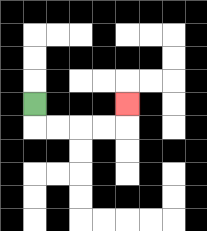{'start': '[1, 4]', 'end': '[5, 4]', 'path_directions': 'D,R,R,R,R,U', 'path_coordinates': '[[1, 4], [1, 5], [2, 5], [3, 5], [4, 5], [5, 5], [5, 4]]'}